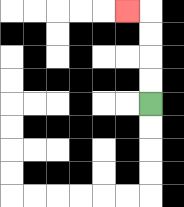{'start': '[6, 4]', 'end': '[5, 0]', 'path_directions': 'U,U,U,U,L', 'path_coordinates': '[[6, 4], [6, 3], [6, 2], [6, 1], [6, 0], [5, 0]]'}